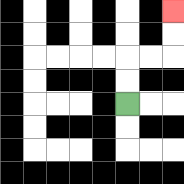{'start': '[5, 4]', 'end': '[7, 0]', 'path_directions': 'U,U,R,R,U,U', 'path_coordinates': '[[5, 4], [5, 3], [5, 2], [6, 2], [7, 2], [7, 1], [7, 0]]'}